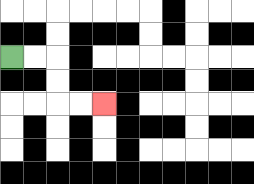{'start': '[0, 2]', 'end': '[4, 4]', 'path_directions': 'R,R,D,D,R,R', 'path_coordinates': '[[0, 2], [1, 2], [2, 2], [2, 3], [2, 4], [3, 4], [4, 4]]'}